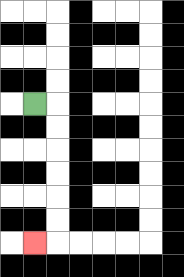{'start': '[1, 4]', 'end': '[1, 10]', 'path_directions': 'R,D,D,D,D,D,D,L', 'path_coordinates': '[[1, 4], [2, 4], [2, 5], [2, 6], [2, 7], [2, 8], [2, 9], [2, 10], [1, 10]]'}